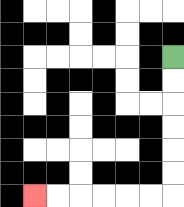{'start': '[7, 2]', 'end': '[1, 8]', 'path_directions': 'D,D,D,D,D,D,L,L,L,L,L,L', 'path_coordinates': '[[7, 2], [7, 3], [7, 4], [7, 5], [7, 6], [7, 7], [7, 8], [6, 8], [5, 8], [4, 8], [3, 8], [2, 8], [1, 8]]'}